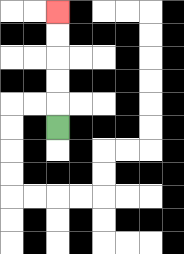{'start': '[2, 5]', 'end': '[2, 0]', 'path_directions': 'U,U,U,U,U', 'path_coordinates': '[[2, 5], [2, 4], [2, 3], [2, 2], [2, 1], [2, 0]]'}